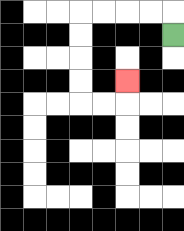{'start': '[7, 1]', 'end': '[5, 3]', 'path_directions': 'U,L,L,L,L,D,D,D,D,R,R,U', 'path_coordinates': '[[7, 1], [7, 0], [6, 0], [5, 0], [4, 0], [3, 0], [3, 1], [3, 2], [3, 3], [3, 4], [4, 4], [5, 4], [5, 3]]'}